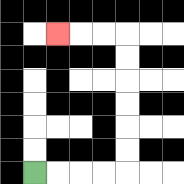{'start': '[1, 7]', 'end': '[2, 1]', 'path_directions': 'R,R,R,R,U,U,U,U,U,U,L,L,L', 'path_coordinates': '[[1, 7], [2, 7], [3, 7], [4, 7], [5, 7], [5, 6], [5, 5], [5, 4], [5, 3], [5, 2], [5, 1], [4, 1], [3, 1], [2, 1]]'}